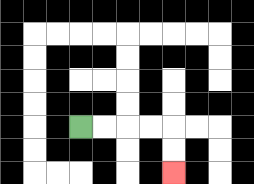{'start': '[3, 5]', 'end': '[7, 7]', 'path_directions': 'R,R,R,R,D,D', 'path_coordinates': '[[3, 5], [4, 5], [5, 5], [6, 5], [7, 5], [7, 6], [7, 7]]'}